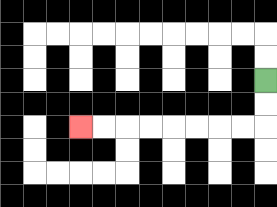{'start': '[11, 3]', 'end': '[3, 5]', 'path_directions': 'D,D,L,L,L,L,L,L,L,L', 'path_coordinates': '[[11, 3], [11, 4], [11, 5], [10, 5], [9, 5], [8, 5], [7, 5], [6, 5], [5, 5], [4, 5], [3, 5]]'}